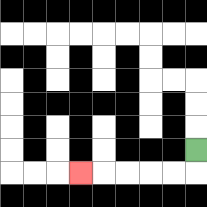{'start': '[8, 6]', 'end': '[3, 7]', 'path_directions': 'D,L,L,L,L,L', 'path_coordinates': '[[8, 6], [8, 7], [7, 7], [6, 7], [5, 7], [4, 7], [3, 7]]'}